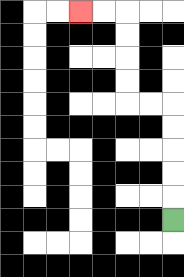{'start': '[7, 9]', 'end': '[3, 0]', 'path_directions': 'U,U,U,U,U,L,L,U,U,U,U,L,L', 'path_coordinates': '[[7, 9], [7, 8], [7, 7], [7, 6], [7, 5], [7, 4], [6, 4], [5, 4], [5, 3], [5, 2], [5, 1], [5, 0], [4, 0], [3, 0]]'}